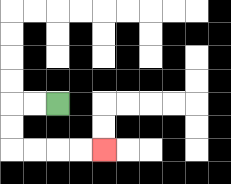{'start': '[2, 4]', 'end': '[4, 6]', 'path_directions': 'L,L,D,D,R,R,R,R', 'path_coordinates': '[[2, 4], [1, 4], [0, 4], [0, 5], [0, 6], [1, 6], [2, 6], [3, 6], [4, 6]]'}